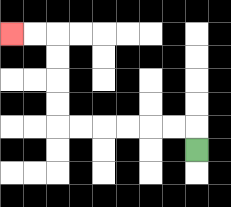{'start': '[8, 6]', 'end': '[0, 1]', 'path_directions': 'U,L,L,L,L,L,L,U,U,U,U,L,L', 'path_coordinates': '[[8, 6], [8, 5], [7, 5], [6, 5], [5, 5], [4, 5], [3, 5], [2, 5], [2, 4], [2, 3], [2, 2], [2, 1], [1, 1], [0, 1]]'}